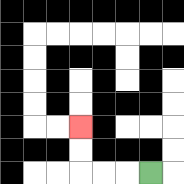{'start': '[6, 7]', 'end': '[3, 5]', 'path_directions': 'L,L,L,U,U', 'path_coordinates': '[[6, 7], [5, 7], [4, 7], [3, 7], [3, 6], [3, 5]]'}